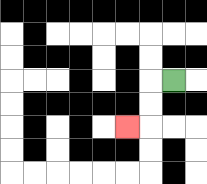{'start': '[7, 3]', 'end': '[5, 5]', 'path_directions': 'L,D,D,L', 'path_coordinates': '[[7, 3], [6, 3], [6, 4], [6, 5], [5, 5]]'}